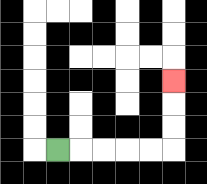{'start': '[2, 6]', 'end': '[7, 3]', 'path_directions': 'R,R,R,R,R,U,U,U', 'path_coordinates': '[[2, 6], [3, 6], [4, 6], [5, 6], [6, 6], [7, 6], [7, 5], [7, 4], [7, 3]]'}